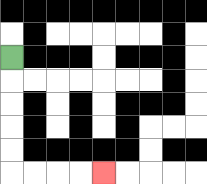{'start': '[0, 2]', 'end': '[4, 7]', 'path_directions': 'D,D,D,D,D,R,R,R,R', 'path_coordinates': '[[0, 2], [0, 3], [0, 4], [0, 5], [0, 6], [0, 7], [1, 7], [2, 7], [3, 7], [4, 7]]'}